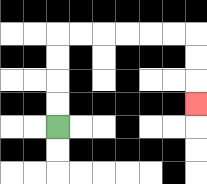{'start': '[2, 5]', 'end': '[8, 4]', 'path_directions': 'U,U,U,U,R,R,R,R,R,R,D,D,D', 'path_coordinates': '[[2, 5], [2, 4], [2, 3], [2, 2], [2, 1], [3, 1], [4, 1], [5, 1], [6, 1], [7, 1], [8, 1], [8, 2], [8, 3], [8, 4]]'}